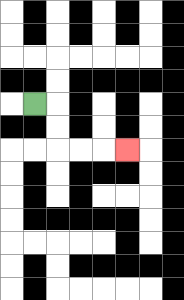{'start': '[1, 4]', 'end': '[5, 6]', 'path_directions': 'R,D,D,R,R,R', 'path_coordinates': '[[1, 4], [2, 4], [2, 5], [2, 6], [3, 6], [4, 6], [5, 6]]'}